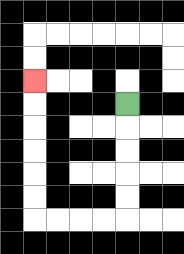{'start': '[5, 4]', 'end': '[1, 3]', 'path_directions': 'D,D,D,D,D,L,L,L,L,U,U,U,U,U,U', 'path_coordinates': '[[5, 4], [5, 5], [5, 6], [5, 7], [5, 8], [5, 9], [4, 9], [3, 9], [2, 9], [1, 9], [1, 8], [1, 7], [1, 6], [1, 5], [1, 4], [1, 3]]'}